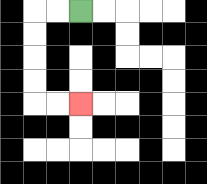{'start': '[3, 0]', 'end': '[3, 4]', 'path_directions': 'L,L,D,D,D,D,R,R', 'path_coordinates': '[[3, 0], [2, 0], [1, 0], [1, 1], [1, 2], [1, 3], [1, 4], [2, 4], [3, 4]]'}